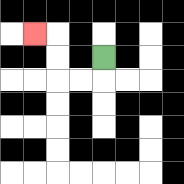{'start': '[4, 2]', 'end': '[1, 1]', 'path_directions': 'D,L,L,U,U,L', 'path_coordinates': '[[4, 2], [4, 3], [3, 3], [2, 3], [2, 2], [2, 1], [1, 1]]'}